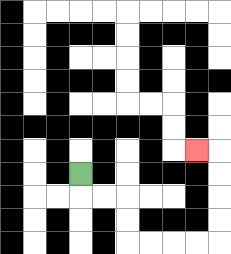{'start': '[3, 7]', 'end': '[8, 6]', 'path_directions': 'D,R,R,D,D,R,R,R,R,U,U,U,U,L', 'path_coordinates': '[[3, 7], [3, 8], [4, 8], [5, 8], [5, 9], [5, 10], [6, 10], [7, 10], [8, 10], [9, 10], [9, 9], [9, 8], [9, 7], [9, 6], [8, 6]]'}